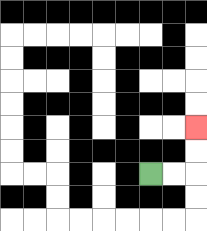{'start': '[6, 7]', 'end': '[8, 5]', 'path_directions': 'R,R,U,U', 'path_coordinates': '[[6, 7], [7, 7], [8, 7], [8, 6], [8, 5]]'}